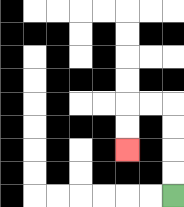{'start': '[7, 8]', 'end': '[5, 6]', 'path_directions': 'U,U,U,U,L,L,D,D', 'path_coordinates': '[[7, 8], [7, 7], [7, 6], [7, 5], [7, 4], [6, 4], [5, 4], [5, 5], [5, 6]]'}